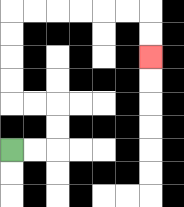{'start': '[0, 6]', 'end': '[6, 2]', 'path_directions': 'R,R,U,U,L,L,U,U,U,U,R,R,R,R,R,R,D,D', 'path_coordinates': '[[0, 6], [1, 6], [2, 6], [2, 5], [2, 4], [1, 4], [0, 4], [0, 3], [0, 2], [0, 1], [0, 0], [1, 0], [2, 0], [3, 0], [4, 0], [5, 0], [6, 0], [6, 1], [6, 2]]'}